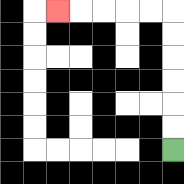{'start': '[7, 6]', 'end': '[2, 0]', 'path_directions': 'U,U,U,U,U,U,L,L,L,L,L', 'path_coordinates': '[[7, 6], [7, 5], [7, 4], [7, 3], [7, 2], [7, 1], [7, 0], [6, 0], [5, 0], [4, 0], [3, 0], [2, 0]]'}